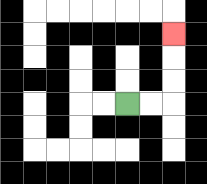{'start': '[5, 4]', 'end': '[7, 1]', 'path_directions': 'R,R,U,U,U', 'path_coordinates': '[[5, 4], [6, 4], [7, 4], [7, 3], [7, 2], [7, 1]]'}